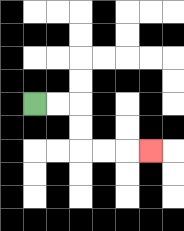{'start': '[1, 4]', 'end': '[6, 6]', 'path_directions': 'R,R,D,D,R,R,R', 'path_coordinates': '[[1, 4], [2, 4], [3, 4], [3, 5], [3, 6], [4, 6], [5, 6], [6, 6]]'}